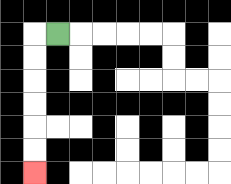{'start': '[2, 1]', 'end': '[1, 7]', 'path_directions': 'L,D,D,D,D,D,D', 'path_coordinates': '[[2, 1], [1, 1], [1, 2], [1, 3], [1, 4], [1, 5], [1, 6], [1, 7]]'}